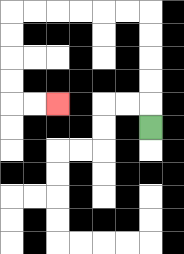{'start': '[6, 5]', 'end': '[2, 4]', 'path_directions': 'U,U,U,U,U,L,L,L,L,L,L,D,D,D,D,R,R', 'path_coordinates': '[[6, 5], [6, 4], [6, 3], [6, 2], [6, 1], [6, 0], [5, 0], [4, 0], [3, 0], [2, 0], [1, 0], [0, 0], [0, 1], [0, 2], [0, 3], [0, 4], [1, 4], [2, 4]]'}